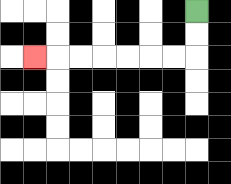{'start': '[8, 0]', 'end': '[1, 2]', 'path_directions': 'D,D,L,L,L,L,L,L,L', 'path_coordinates': '[[8, 0], [8, 1], [8, 2], [7, 2], [6, 2], [5, 2], [4, 2], [3, 2], [2, 2], [1, 2]]'}